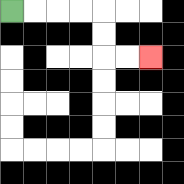{'start': '[0, 0]', 'end': '[6, 2]', 'path_directions': 'R,R,R,R,D,D,R,R', 'path_coordinates': '[[0, 0], [1, 0], [2, 0], [3, 0], [4, 0], [4, 1], [4, 2], [5, 2], [6, 2]]'}